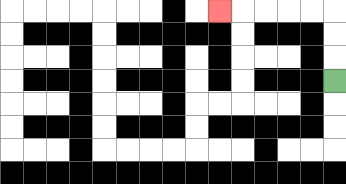{'start': '[14, 3]', 'end': '[9, 0]', 'path_directions': 'U,U,U,L,L,L,L,L', 'path_coordinates': '[[14, 3], [14, 2], [14, 1], [14, 0], [13, 0], [12, 0], [11, 0], [10, 0], [9, 0]]'}